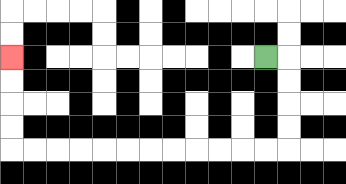{'start': '[11, 2]', 'end': '[0, 2]', 'path_directions': 'R,D,D,D,D,L,L,L,L,L,L,L,L,L,L,L,L,U,U,U,U', 'path_coordinates': '[[11, 2], [12, 2], [12, 3], [12, 4], [12, 5], [12, 6], [11, 6], [10, 6], [9, 6], [8, 6], [7, 6], [6, 6], [5, 6], [4, 6], [3, 6], [2, 6], [1, 6], [0, 6], [0, 5], [0, 4], [0, 3], [0, 2]]'}